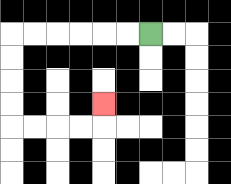{'start': '[6, 1]', 'end': '[4, 4]', 'path_directions': 'L,L,L,L,L,L,D,D,D,D,R,R,R,R,U', 'path_coordinates': '[[6, 1], [5, 1], [4, 1], [3, 1], [2, 1], [1, 1], [0, 1], [0, 2], [0, 3], [0, 4], [0, 5], [1, 5], [2, 5], [3, 5], [4, 5], [4, 4]]'}